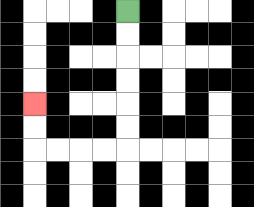{'start': '[5, 0]', 'end': '[1, 4]', 'path_directions': 'D,D,D,D,D,D,L,L,L,L,U,U', 'path_coordinates': '[[5, 0], [5, 1], [5, 2], [5, 3], [5, 4], [5, 5], [5, 6], [4, 6], [3, 6], [2, 6], [1, 6], [1, 5], [1, 4]]'}